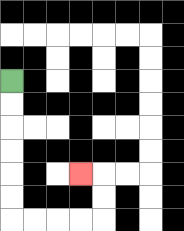{'start': '[0, 3]', 'end': '[3, 7]', 'path_directions': 'D,D,D,D,D,D,R,R,R,R,U,U,L', 'path_coordinates': '[[0, 3], [0, 4], [0, 5], [0, 6], [0, 7], [0, 8], [0, 9], [1, 9], [2, 9], [3, 9], [4, 9], [4, 8], [4, 7], [3, 7]]'}